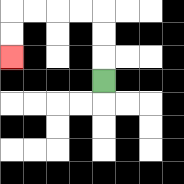{'start': '[4, 3]', 'end': '[0, 2]', 'path_directions': 'U,U,U,L,L,L,L,D,D', 'path_coordinates': '[[4, 3], [4, 2], [4, 1], [4, 0], [3, 0], [2, 0], [1, 0], [0, 0], [0, 1], [0, 2]]'}